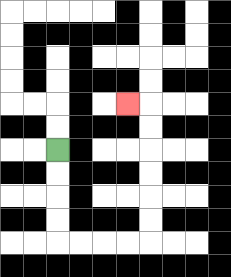{'start': '[2, 6]', 'end': '[5, 4]', 'path_directions': 'D,D,D,D,R,R,R,R,U,U,U,U,U,U,L', 'path_coordinates': '[[2, 6], [2, 7], [2, 8], [2, 9], [2, 10], [3, 10], [4, 10], [5, 10], [6, 10], [6, 9], [6, 8], [6, 7], [6, 6], [6, 5], [6, 4], [5, 4]]'}